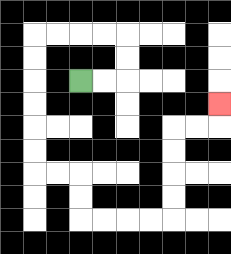{'start': '[3, 3]', 'end': '[9, 4]', 'path_directions': 'R,R,U,U,L,L,L,L,D,D,D,D,D,D,R,R,D,D,R,R,R,R,U,U,U,U,R,R,U', 'path_coordinates': '[[3, 3], [4, 3], [5, 3], [5, 2], [5, 1], [4, 1], [3, 1], [2, 1], [1, 1], [1, 2], [1, 3], [1, 4], [1, 5], [1, 6], [1, 7], [2, 7], [3, 7], [3, 8], [3, 9], [4, 9], [5, 9], [6, 9], [7, 9], [7, 8], [7, 7], [7, 6], [7, 5], [8, 5], [9, 5], [9, 4]]'}